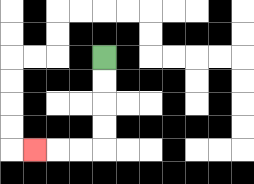{'start': '[4, 2]', 'end': '[1, 6]', 'path_directions': 'D,D,D,D,L,L,L', 'path_coordinates': '[[4, 2], [4, 3], [4, 4], [4, 5], [4, 6], [3, 6], [2, 6], [1, 6]]'}